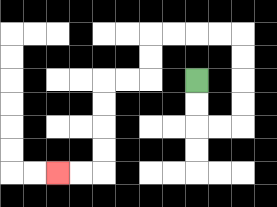{'start': '[8, 3]', 'end': '[2, 7]', 'path_directions': 'D,D,R,R,U,U,U,U,L,L,L,L,D,D,L,L,D,D,D,D,L,L', 'path_coordinates': '[[8, 3], [8, 4], [8, 5], [9, 5], [10, 5], [10, 4], [10, 3], [10, 2], [10, 1], [9, 1], [8, 1], [7, 1], [6, 1], [6, 2], [6, 3], [5, 3], [4, 3], [4, 4], [4, 5], [4, 6], [4, 7], [3, 7], [2, 7]]'}